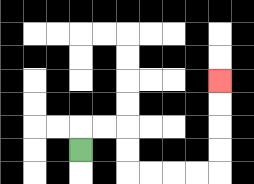{'start': '[3, 6]', 'end': '[9, 3]', 'path_directions': 'U,R,R,D,D,R,R,R,R,U,U,U,U', 'path_coordinates': '[[3, 6], [3, 5], [4, 5], [5, 5], [5, 6], [5, 7], [6, 7], [7, 7], [8, 7], [9, 7], [9, 6], [9, 5], [9, 4], [9, 3]]'}